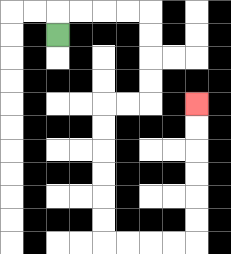{'start': '[2, 1]', 'end': '[8, 4]', 'path_directions': 'U,R,R,R,R,D,D,D,D,L,L,D,D,D,D,D,D,R,R,R,R,U,U,U,U,U,U', 'path_coordinates': '[[2, 1], [2, 0], [3, 0], [4, 0], [5, 0], [6, 0], [6, 1], [6, 2], [6, 3], [6, 4], [5, 4], [4, 4], [4, 5], [4, 6], [4, 7], [4, 8], [4, 9], [4, 10], [5, 10], [6, 10], [7, 10], [8, 10], [8, 9], [8, 8], [8, 7], [8, 6], [8, 5], [8, 4]]'}